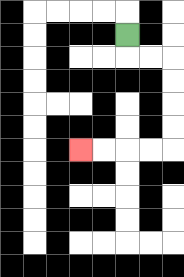{'start': '[5, 1]', 'end': '[3, 6]', 'path_directions': 'D,R,R,D,D,D,D,L,L,L,L', 'path_coordinates': '[[5, 1], [5, 2], [6, 2], [7, 2], [7, 3], [7, 4], [7, 5], [7, 6], [6, 6], [5, 6], [4, 6], [3, 6]]'}